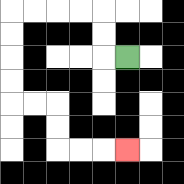{'start': '[5, 2]', 'end': '[5, 6]', 'path_directions': 'L,U,U,L,L,L,L,D,D,D,D,R,R,D,D,R,R,R', 'path_coordinates': '[[5, 2], [4, 2], [4, 1], [4, 0], [3, 0], [2, 0], [1, 0], [0, 0], [0, 1], [0, 2], [0, 3], [0, 4], [1, 4], [2, 4], [2, 5], [2, 6], [3, 6], [4, 6], [5, 6]]'}